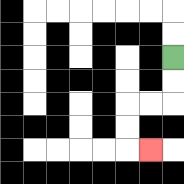{'start': '[7, 2]', 'end': '[6, 6]', 'path_directions': 'D,D,L,L,D,D,R', 'path_coordinates': '[[7, 2], [7, 3], [7, 4], [6, 4], [5, 4], [5, 5], [5, 6], [6, 6]]'}